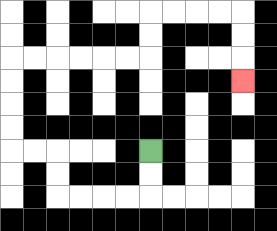{'start': '[6, 6]', 'end': '[10, 3]', 'path_directions': 'D,D,L,L,L,L,U,U,L,L,U,U,U,U,R,R,R,R,R,R,U,U,R,R,R,R,D,D,D', 'path_coordinates': '[[6, 6], [6, 7], [6, 8], [5, 8], [4, 8], [3, 8], [2, 8], [2, 7], [2, 6], [1, 6], [0, 6], [0, 5], [0, 4], [0, 3], [0, 2], [1, 2], [2, 2], [3, 2], [4, 2], [5, 2], [6, 2], [6, 1], [6, 0], [7, 0], [8, 0], [9, 0], [10, 0], [10, 1], [10, 2], [10, 3]]'}